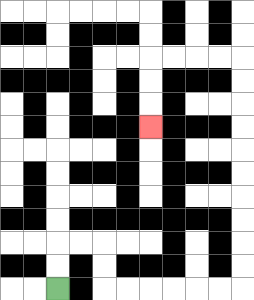{'start': '[2, 12]', 'end': '[6, 5]', 'path_directions': 'U,U,R,R,D,D,R,R,R,R,R,R,U,U,U,U,U,U,U,U,U,U,L,L,L,L,D,D,D', 'path_coordinates': '[[2, 12], [2, 11], [2, 10], [3, 10], [4, 10], [4, 11], [4, 12], [5, 12], [6, 12], [7, 12], [8, 12], [9, 12], [10, 12], [10, 11], [10, 10], [10, 9], [10, 8], [10, 7], [10, 6], [10, 5], [10, 4], [10, 3], [10, 2], [9, 2], [8, 2], [7, 2], [6, 2], [6, 3], [6, 4], [6, 5]]'}